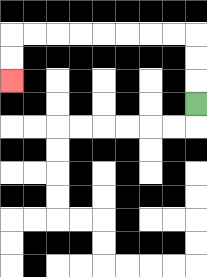{'start': '[8, 4]', 'end': '[0, 3]', 'path_directions': 'U,U,U,L,L,L,L,L,L,L,L,D,D', 'path_coordinates': '[[8, 4], [8, 3], [8, 2], [8, 1], [7, 1], [6, 1], [5, 1], [4, 1], [3, 1], [2, 1], [1, 1], [0, 1], [0, 2], [0, 3]]'}